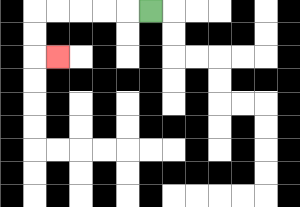{'start': '[6, 0]', 'end': '[2, 2]', 'path_directions': 'L,L,L,L,L,D,D,R', 'path_coordinates': '[[6, 0], [5, 0], [4, 0], [3, 0], [2, 0], [1, 0], [1, 1], [1, 2], [2, 2]]'}